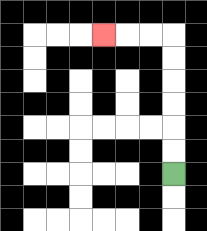{'start': '[7, 7]', 'end': '[4, 1]', 'path_directions': 'U,U,U,U,U,U,L,L,L', 'path_coordinates': '[[7, 7], [7, 6], [7, 5], [7, 4], [7, 3], [7, 2], [7, 1], [6, 1], [5, 1], [4, 1]]'}